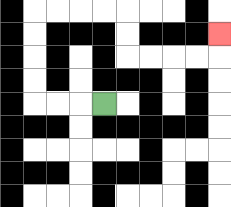{'start': '[4, 4]', 'end': '[9, 1]', 'path_directions': 'L,L,L,U,U,U,U,R,R,R,R,D,D,R,R,R,R,U', 'path_coordinates': '[[4, 4], [3, 4], [2, 4], [1, 4], [1, 3], [1, 2], [1, 1], [1, 0], [2, 0], [3, 0], [4, 0], [5, 0], [5, 1], [5, 2], [6, 2], [7, 2], [8, 2], [9, 2], [9, 1]]'}